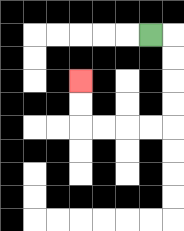{'start': '[6, 1]', 'end': '[3, 3]', 'path_directions': 'R,D,D,D,D,L,L,L,L,U,U', 'path_coordinates': '[[6, 1], [7, 1], [7, 2], [7, 3], [7, 4], [7, 5], [6, 5], [5, 5], [4, 5], [3, 5], [3, 4], [3, 3]]'}